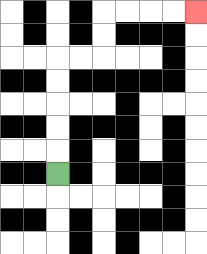{'start': '[2, 7]', 'end': '[8, 0]', 'path_directions': 'U,U,U,U,U,R,R,U,U,R,R,R,R', 'path_coordinates': '[[2, 7], [2, 6], [2, 5], [2, 4], [2, 3], [2, 2], [3, 2], [4, 2], [4, 1], [4, 0], [5, 0], [6, 0], [7, 0], [8, 0]]'}